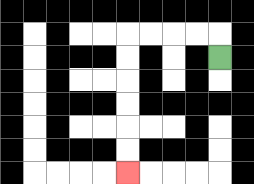{'start': '[9, 2]', 'end': '[5, 7]', 'path_directions': 'U,L,L,L,L,D,D,D,D,D,D', 'path_coordinates': '[[9, 2], [9, 1], [8, 1], [7, 1], [6, 1], [5, 1], [5, 2], [5, 3], [5, 4], [5, 5], [5, 6], [5, 7]]'}